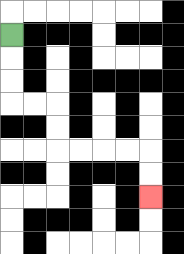{'start': '[0, 1]', 'end': '[6, 8]', 'path_directions': 'D,D,D,R,R,D,D,R,R,R,R,D,D', 'path_coordinates': '[[0, 1], [0, 2], [0, 3], [0, 4], [1, 4], [2, 4], [2, 5], [2, 6], [3, 6], [4, 6], [5, 6], [6, 6], [6, 7], [6, 8]]'}